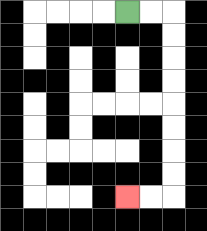{'start': '[5, 0]', 'end': '[5, 8]', 'path_directions': 'R,R,D,D,D,D,D,D,D,D,L,L', 'path_coordinates': '[[5, 0], [6, 0], [7, 0], [7, 1], [7, 2], [7, 3], [7, 4], [7, 5], [7, 6], [7, 7], [7, 8], [6, 8], [5, 8]]'}